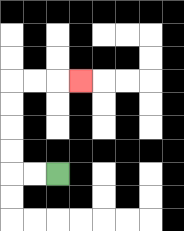{'start': '[2, 7]', 'end': '[3, 3]', 'path_directions': 'L,L,U,U,U,U,R,R,R', 'path_coordinates': '[[2, 7], [1, 7], [0, 7], [0, 6], [0, 5], [0, 4], [0, 3], [1, 3], [2, 3], [3, 3]]'}